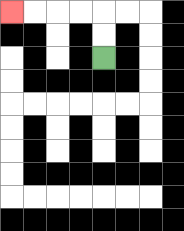{'start': '[4, 2]', 'end': '[0, 0]', 'path_directions': 'U,U,L,L,L,L', 'path_coordinates': '[[4, 2], [4, 1], [4, 0], [3, 0], [2, 0], [1, 0], [0, 0]]'}